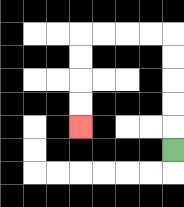{'start': '[7, 6]', 'end': '[3, 5]', 'path_directions': 'U,U,U,U,U,L,L,L,L,D,D,D,D', 'path_coordinates': '[[7, 6], [7, 5], [7, 4], [7, 3], [7, 2], [7, 1], [6, 1], [5, 1], [4, 1], [3, 1], [3, 2], [3, 3], [3, 4], [3, 5]]'}